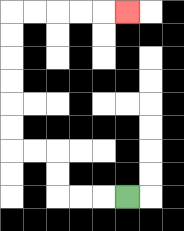{'start': '[5, 8]', 'end': '[5, 0]', 'path_directions': 'L,L,L,U,U,L,L,U,U,U,U,U,U,R,R,R,R,R', 'path_coordinates': '[[5, 8], [4, 8], [3, 8], [2, 8], [2, 7], [2, 6], [1, 6], [0, 6], [0, 5], [0, 4], [0, 3], [0, 2], [0, 1], [0, 0], [1, 0], [2, 0], [3, 0], [4, 0], [5, 0]]'}